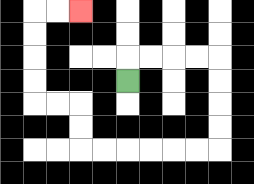{'start': '[5, 3]', 'end': '[3, 0]', 'path_directions': 'U,R,R,R,R,D,D,D,D,L,L,L,L,L,L,U,U,L,L,U,U,U,U,R,R', 'path_coordinates': '[[5, 3], [5, 2], [6, 2], [7, 2], [8, 2], [9, 2], [9, 3], [9, 4], [9, 5], [9, 6], [8, 6], [7, 6], [6, 6], [5, 6], [4, 6], [3, 6], [3, 5], [3, 4], [2, 4], [1, 4], [1, 3], [1, 2], [1, 1], [1, 0], [2, 0], [3, 0]]'}